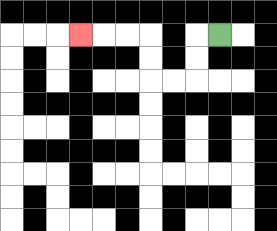{'start': '[9, 1]', 'end': '[3, 1]', 'path_directions': 'L,D,D,L,L,U,U,L,L,L', 'path_coordinates': '[[9, 1], [8, 1], [8, 2], [8, 3], [7, 3], [6, 3], [6, 2], [6, 1], [5, 1], [4, 1], [3, 1]]'}